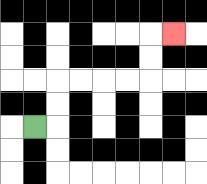{'start': '[1, 5]', 'end': '[7, 1]', 'path_directions': 'R,U,U,R,R,R,R,U,U,R', 'path_coordinates': '[[1, 5], [2, 5], [2, 4], [2, 3], [3, 3], [4, 3], [5, 3], [6, 3], [6, 2], [6, 1], [7, 1]]'}